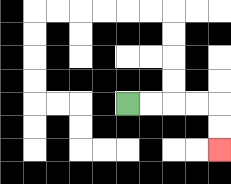{'start': '[5, 4]', 'end': '[9, 6]', 'path_directions': 'R,R,R,R,D,D', 'path_coordinates': '[[5, 4], [6, 4], [7, 4], [8, 4], [9, 4], [9, 5], [9, 6]]'}